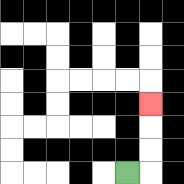{'start': '[5, 7]', 'end': '[6, 4]', 'path_directions': 'R,U,U,U', 'path_coordinates': '[[5, 7], [6, 7], [6, 6], [6, 5], [6, 4]]'}